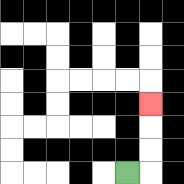{'start': '[5, 7]', 'end': '[6, 4]', 'path_directions': 'R,U,U,U', 'path_coordinates': '[[5, 7], [6, 7], [6, 6], [6, 5], [6, 4]]'}